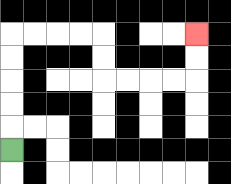{'start': '[0, 6]', 'end': '[8, 1]', 'path_directions': 'U,U,U,U,U,R,R,R,R,D,D,R,R,R,R,U,U', 'path_coordinates': '[[0, 6], [0, 5], [0, 4], [0, 3], [0, 2], [0, 1], [1, 1], [2, 1], [3, 1], [4, 1], [4, 2], [4, 3], [5, 3], [6, 3], [7, 3], [8, 3], [8, 2], [8, 1]]'}